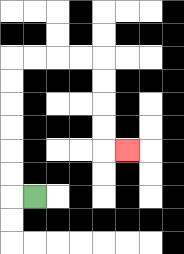{'start': '[1, 8]', 'end': '[5, 6]', 'path_directions': 'L,U,U,U,U,U,U,R,R,R,R,D,D,D,D,R', 'path_coordinates': '[[1, 8], [0, 8], [0, 7], [0, 6], [0, 5], [0, 4], [0, 3], [0, 2], [1, 2], [2, 2], [3, 2], [4, 2], [4, 3], [4, 4], [4, 5], [4, 6], [5, 6]]'}